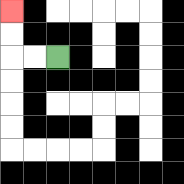{'start': '[2, 2]', 'end': '[0, 0]', 'path_directions': 'L,L,U,U', 'path_coordinates': '[[2, 2], [1, 2], [0, 2], [0, 1], [0, 0]]'}